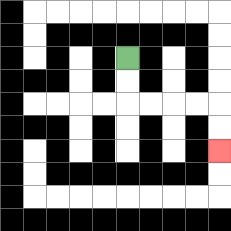{'start': '[5, 2]', 'end': '[9, 6]', 'path_directions': 'D,D,R,R,R,R,D,D', 'path_coordinates': '[[5, 2], [5, 3], [5, 4], [6, 4], [7, 4], [8, 4], [9, 4], [9, 5], [9, 6]]'}